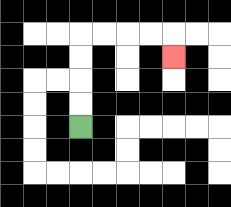{'start': '[3, 5]', 'end': '[7, 2]', 'path_directions': 'U,U,U,U,R,R,R,R,D', 'path_coordinates': '[[3, 5], [3, 4], [3, 3], [3, 2], [3, 1], [4, 1], [5, 1], [6, 1], [7, 1], [7, 2]]'}